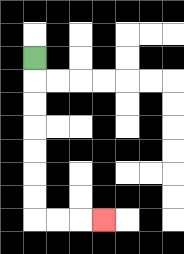{'start': '[1, 2]', 'end': '[4, 9]', 'path_directions': 'D,D,D,D,D,D,D,R,R,R', 'path_coordinates': '[[1, 2], [1, 3], [1, 4], [1, 5], [1, 6], [1, 7], [1, 8], [1, 9], [2, 9], [3, 9], [4, 9]]'}